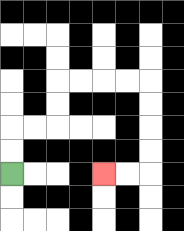{'start': '[0, 7]', 'end': '[4, 7]', 'path_directions': 'U,U,R,R,U,U,R,R,R,R,D,D,D,D,L,L', 'path_coordinates': '[[0, 7], [0, 6], [0, 5], [1, 5], [2, 5], [2, 4], [2, 3], [3, 3], [4, 3], [5, 3], [6, 3], [6, 4], [6, 5], [6, 6], [6, 7], [5, 7], [4, 7]]'}